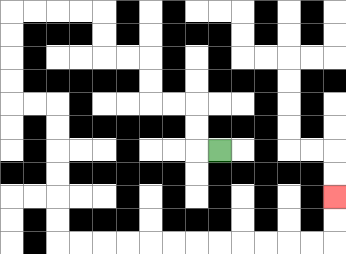{'start': '[9, 6]', 'end': '[14, 8]', 'path_directions': 'L,U,U,L,L,U,U,L,L,U,U,L,L,L,L,D,D,D,D,R,R,D,D,D,D,D,D,R,R,R,R,R,R,R,R,R,R,R,R,U,U', 'path_coordinates': '[[9, 6], [8, 6], [8, 5], [8, 4], [7, 4], [6, 4], [6, 3], [6, 2], [5, 2], [4, 2], [4, 1], [4, 0], [3, 0], [2, 0], [1, 0], [0, 0], [0, 1], [0, 2], [0, 3], [0, 4], [1, 4], [2, 4], [2, 5], [2, 6], [2, 7], [2, 8], [2, 9], [2, 10], [3, 10], [4, 10], [5, 10], [6, 10], [7, 10], [8, 10], [9, 10], [10, 10], [11, 10], [12, 10], [13, 10], [14, 10], [14, 9], [14, 8]]'}